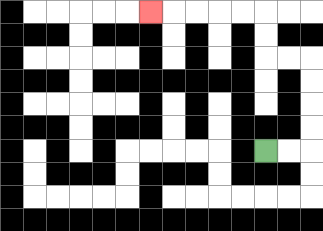{'start': '[11, 6]', 'end': '[6, 0]', 'path_directions': 'R,R,U,U,U,U,L,L,U,U,L,L,L,L,L', 'path_coordinates': '[[11, 6], [12, 6], [13, 6], [13, 5], [13, 4], [13, 3], [13, 2], [12, 2], [11, 2], [11, 1], [11, 0], [10, 0], [9, 0], [8, 0], [7, 0], [6, 0]]'}